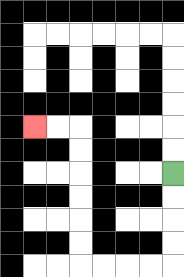{'start': '[7, 7]', 'end': '[1, 5]', 'path_directions': 'D,D,D,D,L,L,L,L,U,U,U,U,U,U,L,L', 'path_coordinates': '[[7, 7], [7, 8], [7, 9], [7, 10], [7, 11], [6, 11], [5, 11], [4, 11], [3, 11], [3, 10], [3, 9], [3, 8], [3, 7], [3, 6], [3, 5], [2, 5], [1, 5]]'}